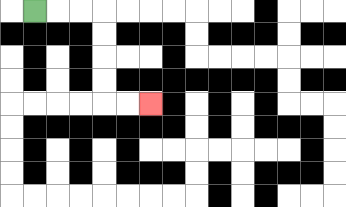{'start': '[1, 0]', 'end': '[6, 4]', 'path_directions': 'R,R,R,D,D,D,D,R,R', 'path_coordinates': '[[1, 0], [2, 0], [3, 0], [4, 0], [4, 1], [4, 2], [4, 3], [4, 4], [5, 4], [6, 4]]'}